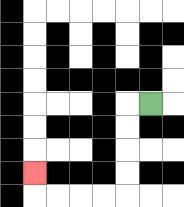{'start': '[6, 4]', 'end': '[1, 7]', 'path_directions': 'L,D,D,D,D,L,L,L,L,U', 'path_coordinates': '[[6, 4], [5, 4], [5, 5], [5, 6], [5, 7], [5, 8], [4, 8], [3, 8], [2, 8], [1, 8], [1, 7]]'}